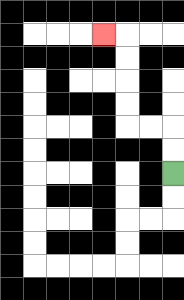{'start': '[7, 7]', 'end': '[4, 1]', 'path_directions': 'U,U,L,L,U,U,U,U,L', 'path_coordinates': '[[7, 7], [7, 6], [7, 5], [6, 5], [5, 5], [5, 4], [5, 3], [5, 2], [5, 1], [4, 1]]'}